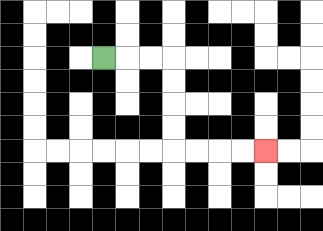{'start': '[4, 2]', 'end': '[11, 6]', 'path_directions': 'R,R,R,D,D,D,D,R,R,R,R', 'path_coordinates': '[[4, 2], [5, 2], [6, 2], [7, 2], [7, 3], [7, 4], [7, 5], [7, 6], [8, 6], [9, 6], [10, 6], [11, 6]]'}